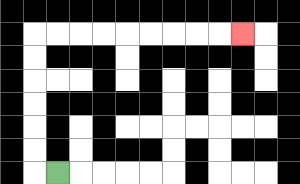{'start': '[2, 7]', 'end': '[10, 1]', 'path_directions': 'L,U,U,U,U,U,U,R,R,R,R,R,R,R,R,R', 'path_coordinates': '[[2, 7], [1, 7], [1, 6], [1, 5], [1, 4], [1, 3], [1, 2], [1, 1], [2, 1], [3, 1], [4, 1], [5, 1], [6, 1], [7, 1], [8, 1], [9, 1], [10, 1]]'}